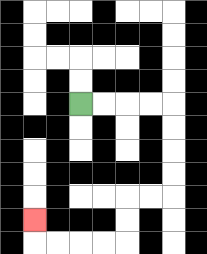{'start': '[3, 4]', 'end': '[1, 9]', 'path_directions': 'R,R,R,R,D,D,D,D,L,L,D,D,L,L,L,L,U', 'path_coordinates': '[[3, 4], [4, 4], [5, 4], [6, 4], [7, 4], [7, 5], [7, 6], [7, 7], [7, 8], [6, 8], [5, 8], [5, 9], [5, 10], [4, 10], [3, 10], [2, 10], [1, 10], [1, 9]]'}